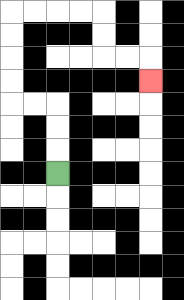{'start': '[2, 7]', 'end': '[6, 3]', 'path_directions': 'U,U,U,L,L,U,U,U,U,R,R,R,R,D,D,R,R,D', 'path_coordinates': '[[2, 7], [2, 6], [2, 5], [2, 4], [1, 4], [0, 4], [0, 3], [0, 2], [0, 1], [0, 0], [1, 0], [2, 0], [3, 0], [4, 0], [4, 1], [4, 2], [5, 2], [6, 2], [6, 3]]'}